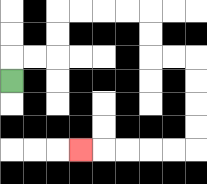{'start': '[0, 3]', 'end': '[3, 6]', 'path_directions': 'U,R,R,U,U,R,R,R,R,D,D,R,R,D,D,D,D,L,L,L,L,L', 'path_coordinates': '[[0, 3], [0, 2], [1, 2], [2, 2], [2, 1], [2, 0], [3, 0], [4, 0], [5, 0], [6, 0], [6, 1], [6, 2], [7, 2], [8, 2], [8, 3], [8, 4], [8, 5], [8, 6], [7, 6], [6, 6], [5, 6], [4, 6], [3, 6]]'}